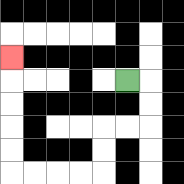{'start': '[5, 3]', 'end': '[0, 2]', 'path_directions': 'R,D,D,L,L,D,D,L,L,L,L,U,U,U,U,U', 'path_coordinates': '[[5, 3], [6, 3], [6, 4], [6, 5], [5, 5], [4, 5], [4, 6], [4, 7], [3, 7], [2, 7], [1, 7], [0, 7], [0, 6], [0, 5], [0, 4], [0, 3], [0, 2]]'}